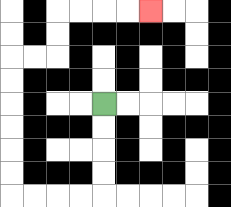{'start': '[4, 4]', 'end': '[6, 0]', 'path_directions': 'D,D,D,D,L,L,L,L,U,U,U,U,U,U,R,R,U,U,R,R,R,R', 'path_coordinates': '[[4, 4], [4, 5], [4, 6], [4, 7], [4, 8], [3, 8], [2, 8], [1, 8], [0, 8], [0, 7], [0, 6], [0, 5], [0, 4], [0, 3], [0, 2], [1, 2], [2, 2], [2, 1], [2, 0], [3, 0], [4, 0], [5, 0], [6, 0]]'}